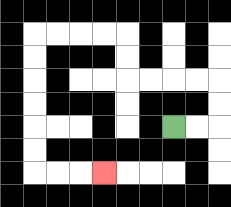{'start': '[7, 5]', 'end': '[4, 7]', 'path_directions': 'R,R,U,U,L,L,L,L,U,U,L,L,L,L,D,D,D,D,D,D,R,R,R', 'path_coordinates': '[[7, 5], [8, 5], [9, 5], [9, 4], [9, 3], [8, 3], [7, 3], [6, 3], [5, 3], [5, 2], [5, 1], [4, 1], [3, 1], [2, 1], [1, 1], [1, 2], [1, 3], [1, 4], [1, 5], [1, 6], [1, 7], [2, 7], [3, 7], [4, 7]]'}